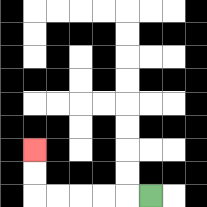{'start': '[6, 8]', 'end': '[1, 6]', 'path_directions': 'L,L,L,L,L,U,U', 'path_coordinates': '[[6, 8], [5, 8], [4, 8], [3, 8], [2, 8], [1, 8], [1, 7], [1, 6]]'}